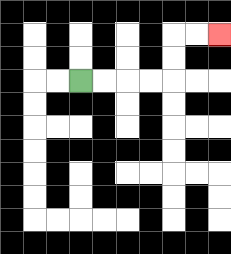{'start': '[3, 3]', 'end': '[9, 1]', 'path_directions': 'R,R,R,R,U,U,R,R', 'path_coordinates': '[[3, 3], [4, 3], [5, 3], [6, 3], [7, 3], [7, 2], [7, 1], [8, 1], [9, 1]]'}